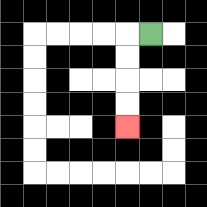{'start': '[6, 1]', 'end': '[5, 5]', 'path_directions': 'L,D,D,D,D', 'path_coordinates': '[[6, 1], [5, 1], [5, 2], [5, 3], [5, 4], [5, 5]]'}